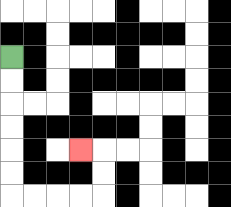{'start': '[0, 2]', 'end': '[3, 6]', 'path_directions': 'D,D,D,D,D,D,R,R,R,R,U,U,L', 'path_coordinates': '[[0, 2], [0, 3], [0, 4], [0, 5], [0, 6], [0, 7], [0, 8], [1, 8], [2, 8], [3, 8], [4, 8], [4, 7], [4, 6], [3, 6]]'}